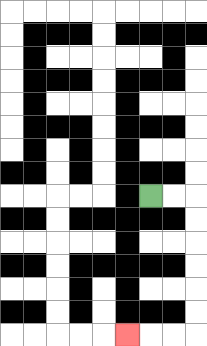{'start': '[6, 8]', 'end': '[5, 14]', 'path_directions': 'R,R,D,D,D,D,D,D,L,L,L', 'path_coordinates': '[[6, 8], [7, 8], [8, 8], [8, 9], [8, 10], [8, 11], [8, 12], [8, 13], [8, 14], [7, 14], [6, 14], [5, 14]]'}